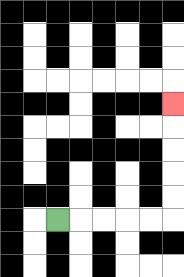{'start': '[2, 9]', 'end': '[7, 4]', 'path_directions': 'R,R,R,R,R,U,U,U,U,U', 'path_coordinates': '[[2, 9], [3, 9], [4, 9], [5, 9], [6, 9], [7, 9], [7, 8], [7, 7], [7, 6], [7, 5], [7, 4]]'}